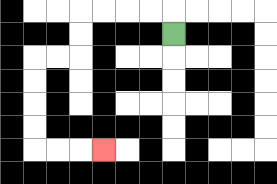{'start': '[7, 1]', 'end': '[4, 6]', 'path_directions': 'U,L,L,L,L,D,D,L,L,D,D,D,D,R,R,R', 'path_coordinates': '[[7, 1], [7, 0], [6, 0], [5, 0], [4, 0], [3, 0], [3, 1], [3, 2], [2, 2], [1, 2], [1, 3], [1, 4], [1, 5], [1, 6], [2, 6], [3, 6], [4, 6]]'}